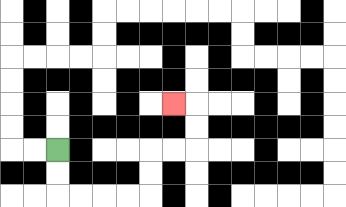{'start': '[2, 6]', 'end': '[7, 4]', 'path_directions': 'D,D,R,R,R,R,U,U,R,R,U,U,L', 'path_coordinates': '[[2, 6], [2, 7], [2, 8], [3, 8], [4, 8], [5, 8], [6, 8], [6, 7], [6, 6], [7, 6], [8, 6], [8, 5], [8, 4], [7, 4]]'}